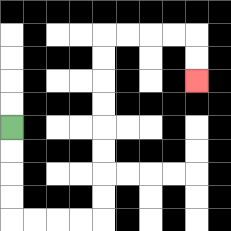{'start': '[0, 5]', 'end': '[8, 3]', 'path_directions': 'D,D,D,D,R,R,R,R,U,U,U,U,U,U,U,U,R,R,R,R,D,D', 'path_coordinates': '[[0, 5], [0, 6], [0, 7], [0, 8], [0, 9], [1, 9], [2, 9], [3, 9], [4, 9], [4, 8], [4, 7], [4, 6], [4, 5], [4, 4], [4, 3], [4, 2], [4, 1], [5, 1], [6, 1], [7, 1], [8, 1], [8, 2], [8, 3]]'}